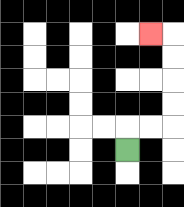{'start': '[5, 6]', 'end': '[6, 1]', 'path_directions': 'U,R,R,U,U,U,U,L', 'path_coordinates': '[[5, 6], [5, 5], [6, 5], [7, 5], [7, 4], [7, 3], [7, 2], [7, 1], [6, 1]]'}